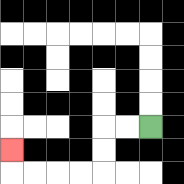{'start': '[6, 5]', 'end': '[0, 6]', 'path_directions': 'L,L,D,D,L,L,L,L,U', 'path_coordinates': '[[6, 5], [5, 5], [4, 5], [4, 6], [4, 7], [3, 7], [2, 7], [1, 7], [0, 7], [0, 6]]'}